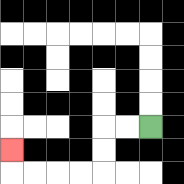{'start': '[6, 5]', 'end': '[0, 6]', 'path_directions': 'L,L,D,D,L,L,L,L,U', 'path_coordinates': '[[6, 5], [5, 5], [4, 5], [4, 6], [4, 7], [3, 7], [2, 7], [1, 7], [0, 7], [0, 6]]'}